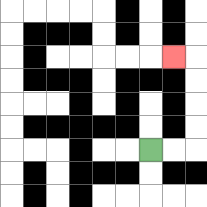{'start': '[6, 6]', 'end': '[7, 2]', 'path_directions': 'R,R,U,U,U,U,L', 'path_coordinates': '[[6, 6], [7, 6], [8, 6], [8, 5], [8, 4], [8, 3], [8, 2], [7, 2]]'}